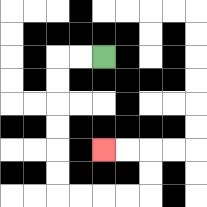{'start': '[4, 2]', 'end': '[4, 6]', 'path_directions': 'L,L,D,D,D,D,D,D,R,R,R,R,U,U,L,L', 'path_coordinates': '[[4, 2], [3, 2], [2, 2], [2, 3], [2, 4], [2, 5], [2, 6], [2, 7], [2, 8], [3, 8], [4, 8], [5, 8], [6, 8], [6, 7], [6, 6], [5, 6], [4, 6]]'}